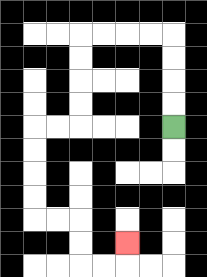{'start': '[7, 5]', 'end': '[5, 10]', 'path_directions': 'U,U,U,U,L,L,L,L,D,D,D,D,L,L,D,D,D,D,R,R,D,D,R,R,U', 'path_coordinates': '[[7, 5], [7, 4], [7, 3], [7, 2], [7, 1], [6, 1], [5, 1], [4, 1], [3, 1], [3, 2], [3, 3], [3, 4], [3, 5], [2, 5], [1, 5], [1, 6], [1, 7], [1, 8], [1, 9], [2, 9], [3, 9], [3, 10], [3, 11], [4, 11], [5, 11], [5, 10]]'}